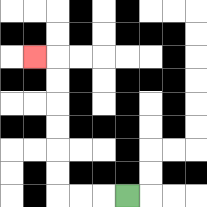{'start': '[5, 8]', 'end': '[1, 2]', 'path_directions': 'L,L,L,U,U,U,U,U,U,L', 'path_coordinates': '[[5, 8], [4, 8], [3, 8], [2, 8], [2, 7], [2, 6], [2, 5], [2, 4], [2, 3], [2, 2], [1, 2]]'}